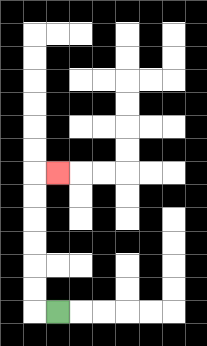{'start': '[2, 13]', 'end': '[2, 7]', 'path_directions': 'L,U,U,U,U,U,U,R', 'path_coordinates': '[[2, 13], [1, 13], [1, 12], [1, 11], [1, 10], [1, 9], [1, 8], [1, 7], [2, 7]]'}